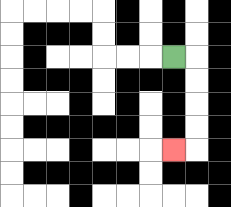{'start': '[7, 2]', 'end': '[7, 6]', 'path_directions': 'R,D,D,D,D,L', 'path_coordinates': '[[7, 2], [8, 2], [8, 3], [8, 4], [8, 5], [8, 6], [7, 6]]'}